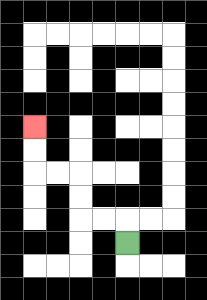{'start': '[5, 10]', 'end': '[1, 5]', 'path_directions': 'U,L,L,U,U,L,L,U,U', 'path_coordinates': '[[5, 10], [5, 9], [4, 9], [3, 9], [3, 8], [3, 7], [2, 7], [1, 7], [1, 6], [1, 5]]'}